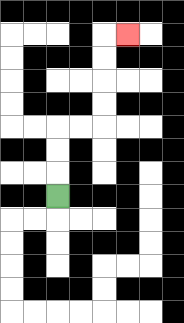{'start': '[2, 8]', 'end': '[5, 1]', 'path_directions': 'U,U,U,R,R,U,U,U,U,R', 'path_coordinates': '[[2, 8], [2, 7], [2, 6], [2, 5], [3, 5], [4, 5], [4, 4], [4, 3], [4, 2], [4, 1], [5, 1]]'}